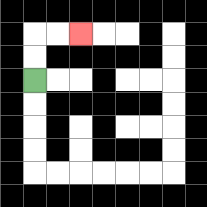{'start': '[1, 3]', 'end': '[3, 1]', 'path_directions': 'U,U,R,R', 'path_coordinates': '[[1, 3], [1, 2], [1, 1], [2, 1], [3, 1]]'}